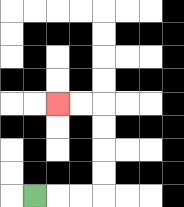{'start': '[1, 8]', 'end': '[2, 4]', 'path_directions': 'R,R,R,U,U,U,U,L,L', 'path_coordinates': '[[1, 8], [2, 8], [3, 8], [4, 8], [4, 7], [4, 6], [4, 5], [4, 4], [3, 4], [2, 4]]'}